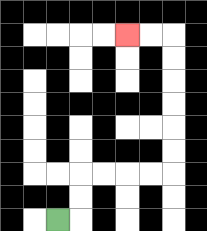{'start': '[2, 9]', 'end': '[5, 1]', 'path_directions': 'R,U,U,R,R,R,R,U,U,U,U,U,U,L,L', 'path_coordinates': '[[2, 9], [3, 9], [3, 8], [3, 7], [4, 7], [5, 7], [6, 7], [7, 7], [7, 6], [7, 5], [7, 4], [7, 3], [7, 2], [7, 1], [6, 1], [5, 1]]'}